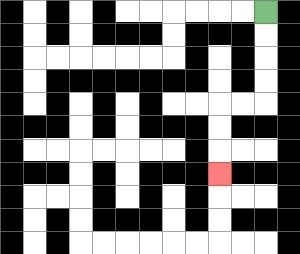{'start': '[11, 0]', 'end': '[9, 7]', 'path_directions': 'D,D,D,D,L,L,D,D,D', 'path_coordinates': '[[11, 0], [11, 1], [11, 2], [11, 3], [11, 4], [10, 4], [9, 4], [9, 5], [9, 6], [9, 7]]'}